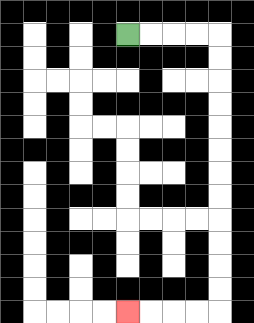{'start': '[5, 1]', 'end': '[5, 13]', 'path_directions': 'R,R,R,R,D,D,D,D,D,D,D,D,D,D,D,D,L,L,L,L', 'path_coordinates': '[[5, 1], [6, 1], [7, 1], [8, 1], [9, 1], [9, 2], [9, 3], [9, 4], [9, 5], [9, 6], [9, 7], [9, 8], [9, 9], [9, 10], [9, 11], [9, 12], [9, 13], [8, 13], [7, 13], [6, 13], [5, 13]]'}